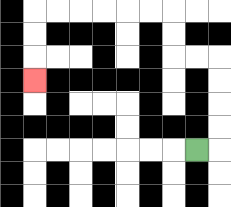{'start': '[8, 6]', 'end': '[1, 3]', 'path_directions': 'R,U,U,U,U,L,L,U,U,L,L,L,L,L,L,D,D,D', 'path_coordinates': '[[8, 6], [9, 6], [9, 5], [9, 4], [9, 3], [9, 2], [8, 2], [7, 2], [7, 1], [7, 0], [6, 0], [5, 0], [4, 0], [3, 0], [2, 0], [1, 0], [1, 1], [1, 2], [1, 3]]'}